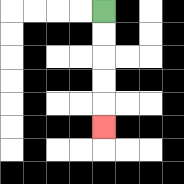{'start': '[4, 0]', 'end': '[4, 5]', 'path_directions': 'D,D,D,D,D', 'path_coordinates': '[[4, 0], [4, 1], [4, 2], [4, 3], [4, 4], [4, 5]]'}